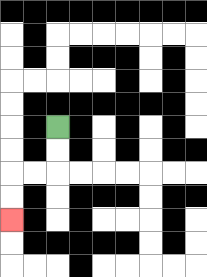{'start': '[2, 5]', 'end': '[0, 9]', 'path_directions': 'D,D,L,L,D,D', 'path_coordinates': '[[2, 5], [2, 6], [2, 7], [1, 7], [0, 7], [0, 8], [0, 9]]'}